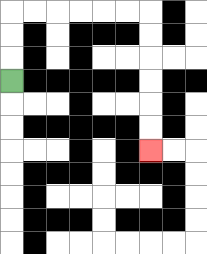{'start': '[0, 3]', 'end': '[6, 6]', 'path_directions': 'U,U,U,R,R,R,R,R,R,D,D,D,D,D,D', 'path_coordinates': '[[0, 3], [0, 2], [0, 1], [0, 0], [1, 0], [2, 0], [3, 0], [4, 0], [5, 0], [6, 0], [6, 1], [6, 2], [6, 3], [6, 4], [6, 5], [6, 6]]'}